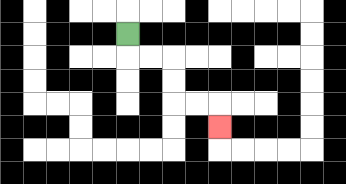{'start': '[5, 1]', 'end': '[9, 5]', 'path_directions': 'D,R,R,D,D,R,R,D', 'path_coordinates': '[[5, 1], [5, 2], [6, 2], [7, 2], [7, 3], [7, 4], [8, 4], [9, 4], [9, 5]]'}